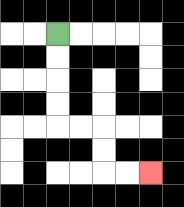{'start': '[2, 1]', 'end': '[6, 7]', 'path_directions': 'D,D,D,D,R,R,D,D,R,R', 'path_coordinates': '[[2, 1], [2, 2], [2, 3], [2, 4], [2, 5], [3, 5], [4, 5], [4, 6], [4, 7], [5, 7], [6, 7]]'}